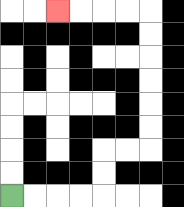{'start': '[0, 8]', 'end': '[2, 0]', 'path_directions': 'R,R,R,R,U,U,R,R,U,U,U,U,U,U,L,L,L,L', 'path_coordinates': '[[0, 8], [1, 8], [2, 8], [3, 8], [4, 8], [4, 7], [4, 6], [5, 6], [6, 6], [6, 5], [6, 4], [6, 3], [6, 2], [6, 1], [6, 0], [5, 0], [4, 0], [3, 0], [2, 0]]'}